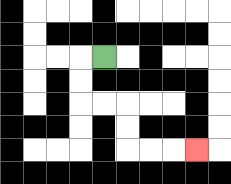{'start': '[4, 2]', 'end': '[8, 6]', 'path_directions': 'L,D,D,R,R,D,D,R,R,R', 'path_coordinates': '[[4, 2], [3, 2], [3, 3], [3, 4], [4, 4], [5, 4], [5, 5], [5, 6], [6, 6], [7, 6], [8, 6]]'}